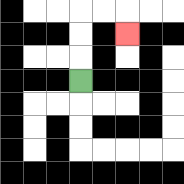{'start': '[3, 3]', 'end': '[5, 1]', 'path_directions': 'U,U,U,R,R,D', 'path_coordinates': '[[3, 3], [3, 2], [3, 1], [3, 0], [4, 0], [5, 0], [5, 1]]'}